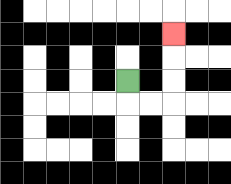{'start': '[5, 3]', 'end': '[7, 1]', 'path_directions': 'D,R,R,U,U,U', 'path_coordinates': '[[5, 3], [5, 4], [6, 4], [7, 4], [7, 3], [7, 2], [7, 1]]'}